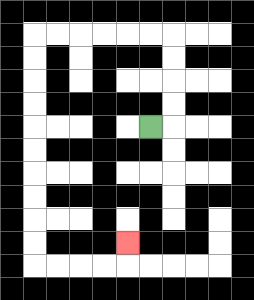{'start': '[6, 5]', 'end': '[5, 10]', 'path_directions': 'R,U,U,U,U,L,L,L,L,L,L,D,D,D,D,D,D,D,D,D,D,R,R,R,R,U', 'path_coordinates': '[[6, 5], [7, 5], [7, 4], [7, 3], [7, 2], [7, 1], [6, 1], [5, 1], [4, 1], [3, 1], [2, 1], [1, 1], [1, 2], [1, 3], [1, 4], [1, 5], [1, 6], [1, 7], [1, 8], [1, 9], [1, 10], [1, 11], [2, 11], [3, 11], [4, 11], [5, 11], [5, 10]]'}